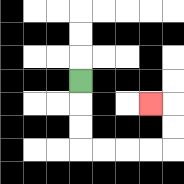{'start': '[3, 3]', 'end': '[6, 4]', 'path_directions': 'D,D,D,R,R,R,R,U,U,L', 'path_coordinates': '[[3, 3], [3, 4], [3, 5], [3, 6], [4, 6], [5, 6], [6, 6], [7, 6], [7, 5], [7, 4], [6, 4]]'}